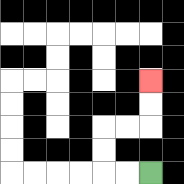{'start': '[6, 7]', 'end': '[6, 3]', 'path_directions': 'L,L,U,U,R,R,U,U', 'path_coordinates': '[[6, 7], [5, 7], [4, 7], [4, 6], [4, 5], [5, 5], [6, 5], [6, 4], [6, 3]]'}